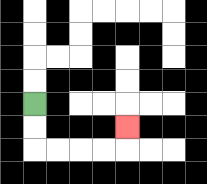{'start': '[1, 4]', 'end': '[5, 5]', 'path_directions': 'D,D,R,R,R,R,U', 'path_coordinates': '[[1, 4], [1, 5], [1, 6], [2, 6], [3, 6], [4, 6], [5, 6], [5, 5]]'}